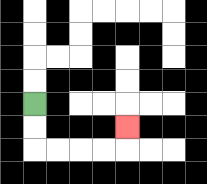{'start': '[1, 4]', 'end': '[5, 5]', 'path_directions': 'D,D,R,R,R,R,U', 'path_coordinates': '[[1, 4], [1, 5], [1, 6], [2, 6], [3, 6], [4, 6], [5, 6], [5, 5]]'}